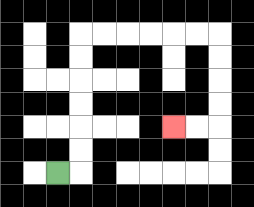{'start': '[2, 7]', 'end': '[7, 5]', 'path_directions': 'R,U,U,U,U,U,U,R,R,R,R,R,R,D,D,D,D,L,L', 'path_coordinates': '[[2, 7], [3, 7], [3, 6], [3, 5], [3, 4], [3, 3], [3, 2], [3, 1], [4, 1], [5, 1], [6, 1], [7, 1], [8, 1], [9, 1], [9, 2], [9, 3], [9, 4], [9, 5], [8, 5], [7, 5]]'}